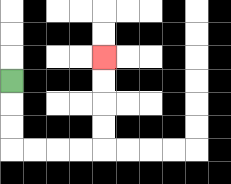{'start': '[0, 3]', 'end': '[4, 2]', 'path_directions': 'D,D,D,R,R,R,R,U,U,U,U', 'path_coordinates': '[[0, 3], [0, 4], [0, 5], [0, 6], [1, 6], [2, 6], [3, 6], [4, 6], [4, 5], [4, 4], [4, 3], [4, 2]]'}